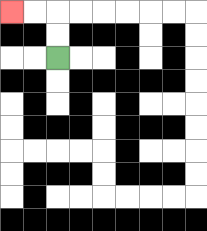{'start': '[2, 2]', 'end': '[0, 0]', 'path_directions': 'U,U,L,L', 'path_coordinates': '[[2, 2], [2, 1], [2, 0], [1, 0], [0, 0]]'}